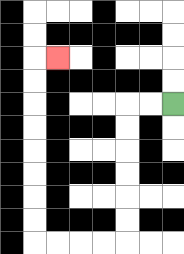{'start': '[7, 4]', 'end': '[2, 2]', 'path_directions': 'L,L,D,D,D,D,D,D,L,L,L,L,U,U,U,U,U,U,U,U,R', 'path_coordinates': '[[7, 4], [6, 4], [5, 4], [5, 5], [5, 6], [5, 7], [5, 8], [5, 9], [5, 10], [4, 10], [3, 10], [2, 10], [1, 10], [1, 9], [1, 8], [1, 7], [1, 6], [1, 5], [1, 4], [1, 3], [1, 2], [2, 2]]'}